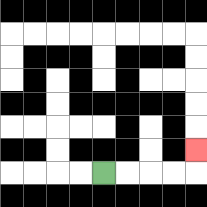{'start': '[4, 7]', 'end': '[8, 6]', 'path_directions': 'R,R,R,R,U', 'path_coordinates': '[[4, 7], [5, 7], [6, 7], [7, 7], [8, 7], [8, 6]]'}